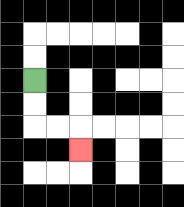{'start': '[1, 3]', 'end': '[3, 6]', 'path_directions': 'D,D,R,R,D', 'path_coordinates': '[[1, 3], [1, 4], [1, 5], [2, 5], [3, 5], [3, 6]]'}